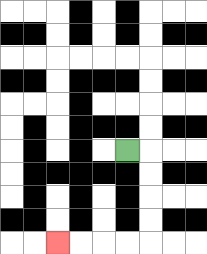{'start': '[5, 6]', 'end': '[2, 10]', 'path_directions': 'R,D,D,D,D,L,L,L,L', 'path_coordinates': '[[5, 6], [6, 6], [6, 7], [6, 8], [6, 9], [6, 10], [5, 10], [4, 10], [3, 10], [2, 10]]'}